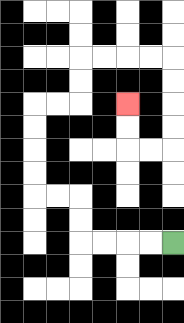{'start': '[7, 10]', 'end': '[5, 4]', 'path_directions': 'L,L,L,L,U,U,L,L,U,U,U,U,R,R,U,U,R,R,R,R,D,D,D,D,L,L,U,U', 'path_coordinates': '[[7, 10], [6, 10], [5, 10], [4, 10], [3, 10], [3, 9], [3, 8], [2, 8], [1, 8], [1, 7], [1, 6], [1, 5], [1, 4], [2, 4], [3, 4], [3, 3], [3, 2], [4, 2], [5, 2], [6, 2], [7, 2], [7, 3], [7, 4], [7, 5], [7, 6], [6, 6], [5, 6], [5, 5], [5, 4]]'}